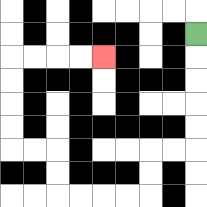{'start': '[8, 1]', 'end': '[4, 2]', 'path_directions': 'D,D,D,D,D,L,L,D,D,L,L,L,L,U,U,L,L,U,U,U,U,R,R,R,R', 'path_coordinates': '[[8, 1], [8, 2], [8, 3], [8, 4], [8, 5], [8, 6], [7, 6], [6, 6], [6, 7], [6, 8], [5, 8], [4, 8], [3, 8], [2, 8], [2, 7], [2, 6], [1, 6], [0, 6], [0, 5], [0, 4], [0, 3], [0, 2], [1, 2], [2, 2], [3, 2], [4, 2]]'}